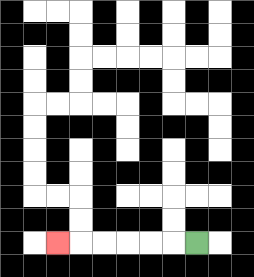{'start': '[8, 10]', 'end': '[2, 10]', 'path_directions': 'L,L,L,L,L,L', 'path_coordinates': '[[8, 10], [7, 10], [6, 10], [5, 10], [4, 10], [3, 10], [2, 10]]'}